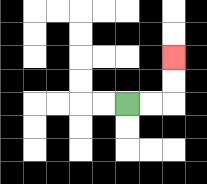{'start': '[5, 4]', 'end': '[7, 2]', 'path_directions': 'R,R,U,U', 'path_coordinates': '[[5, 4], [6, 4], [7, 4], [7, 3], [7, 2]]'}